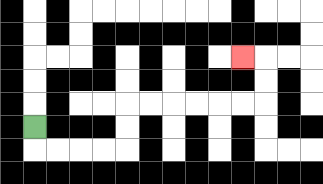{'start': '[1, 5]', 'end': '[10, 2]', 'path_directions': 'D,R,R,R,R,U,U,R,R,R,R,R,R,U,U,L', 'path_coordinates': '[[1, 5], [1, 6], [2, 6], [3, 6], [4, 6], [5, 6], [5, 5], [5, 4], [6, 4], [7, 4], [8, 4], [9, 4], [10, 4], [11, 4], [11, 3], [11, 2], [10, 2]]'}